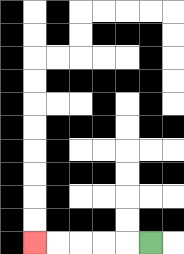{'start': '[6, 10]', 'end': '[1, 10]', 'path_directions': 'L,L,L,L,L', 'path_coordinates': '[[6, 10], [5, 10], [4, 10], [3, 10], [2, 10], [1, 10]]'}